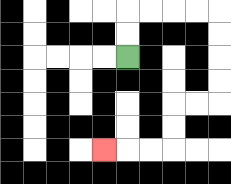{'start': '[5, 2]', 'end': '[4, 6]', 'path_directions': 'U,U,R,R,R,R,D,D,D,D,L,L,D,D,L,L,L', 'path_coordinates': '[[5, 2], [5, 1], [5, 0], [6, 0], [7, 0], [8, 0], [9, 0], [9, 1], [9, 2], [9, 3], [9, 4], [8, 4], [7, 4], [7, 5], [7, 6], [6, 6], [5, 6], [4, 6]]'}